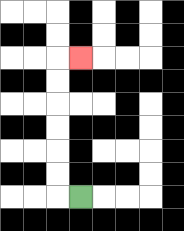{'start': '[3, 8]', 'end': '[3, 2]', 'path_directions': 'L,U,U,U,U,U,U,R', 'path_coordinates': '[[3, 8], [2, 8], [2, 7], [2, 6], [2, 5], [2, 4], [2, 3], [2, 2], [3, 2]]'}